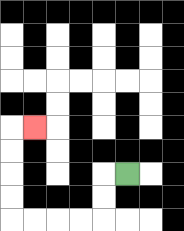{'start': '[5, 7]', 'end': '[1, 5]', 'path_directions': 'L,D,D,L,L,L,L,U,U,U,U,R', 'path_coordinates': '[[5, 7], [4, 7], [4, 8], [4, 9], [3, 9], [2, 9], [1, 9], [0, 9], [0, 8], [0, 7], [0, 6], [0, 5], [1, 5]]'}